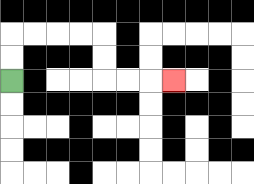{'start': '[0, 3]', 'end': '[7, 3]', 'path_directions': 'U,U,R,R,R,R,D,D,R,R,R', 'path_coordinates': '[[0, 3], [0, 2], [0, 1], [1, 1], [2, 1], [3, 1], [4, 1], [4, 2], [4, 3], [5, 3], [6, 3], [7, 3]]'}